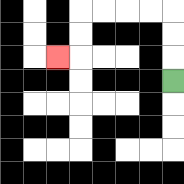{'start': '[7, 3]', 'end': '[2, 2]', 'path_directions': 'U,U,U,L,L,L,L,D,D,L', 'path_coordinates': '[[7, 3], [7, 2], [7, 1], [7, 0], [6, 0], [5, 0], [4, 0], [3, 0], [3, 1], [3, 2], [2, 2]]'}